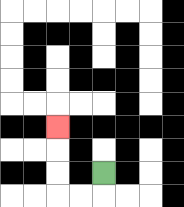{'start': '[4, 7]', 'end': '[2, 5]', 'path_directions': 'D,L,L,U,U,U', 'path_coordinates': '[[4, 7], [4, 8], [3, 8], [2, 8], [2, 7], [2, 6], [2, 5]]'}